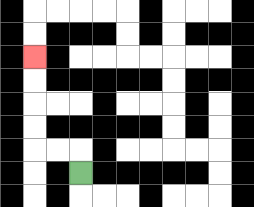{'start': '[3, 7]', 'end': '[1, 2]', 'path_directions': 'U,L,L,U,U,U,U', 'path_coordinates': '[[3, 7], [3, 6], [2, 6], [1, 6], [1, 5], [1, 4], [1, 3], [1, 2]]'}